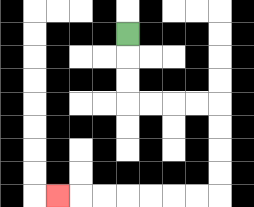{'start': '[5, 1]', 'end': '[2, 8]', 'path_directions': 'D,D,D,R,R,R,R,D,D,D,D,L,L,L,L,L,L,L', 'path_coordinates': '[[5, 1], [5, 2], [5, 3], [5, 4], [6, 4], [7, 4], [8, 4], [9, 4], [9, 5], [9, 6], [9, 7], [9, 8], [8, 8], [7, 8], [6, 8], [5, 8], [4, 8], [3, 8], [2, 8]]'}